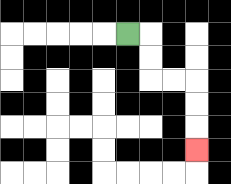{'start': '[5, 1]', 'end': '[8, 6]', 'path_directions': 'R,D,D,R,R,D,D,D', 'path_coordinates': '[[5, 1], [6, 1], [6, 2], [6, 3], [7, 3], [8, 3], [8, 4], [8, 5], [8, 6]]'}